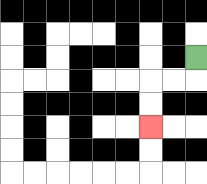{'start': '[8, 2]', 'end': '[6, 5]', 'path_directions': 'D,L,L,D,D', 'path_coordinates': '[[8, 2], [8, 3], [7, 3], [6, 3], [6, 4], [6, 5]]'}